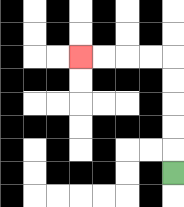{'start': '[7, 7]', 'end': '[3, 2]', 'path_directions': 'U,U,U,U,U,L,L,L,L', 'path_coordinates': '[[7, 7], [7, 6], [7, 5], [7, 4], [7, 3], [7, 2], [6, 2], [5, 2], [4, 2], [3, 2]]'}